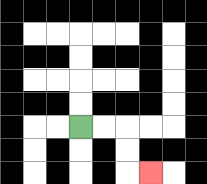{'start': '[3, 5]', 'end': '[6, 7]', 'path_directions': 'R,R,D,D,R', 'path_coordinates': '[[3, 5], [4, 5], [5, 5], [5, 6], [5, 7], [6, 7]]'}